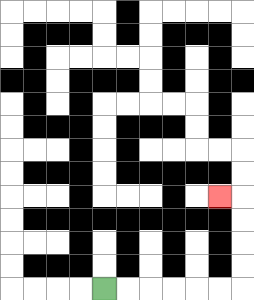{'start': '[4, 12]', 'end': '[9, 8]', 'path_directions': 'R,R,R,R,R,R,U,U,U,U,L', 'path_coordinates': '[[4, 12], [5, 12], [6, 12], [7, 12], [8, 12], [9, 12], [10, 12], [10, 11], [10, 10], [10, 9], [10, 8], [9, 8]]'}